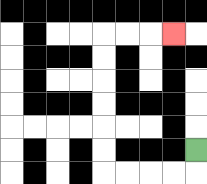{'start': '[8, 6]', 'end': '[7, 1]', 'path_directions': 'D,L,L,L,L,U,U,U,U,U,U,R,R,R', 'path_coordinates': '[[8, 6], [8, 7], [7, 7], [6, 7], [5, 7], [4, 7], [4, 6], [4, 5], [4, 4], [4, 3], [4, 2], [4, 1], [5, 1], [6, 1], [7, 1]]'}